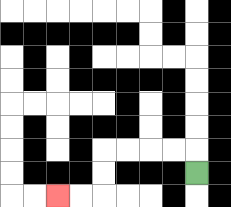{'start': '[8, 7]', 'end': '[2, 8]', 'path_directions': 'U,L,L,L,L,D,D,L,L', 'path_coordinates': '[[8, 7], [8, 6], [7, 6], [6, 6], [5, 6], [4, 6], [4, 7], [4, 8], [3, 8], [2, 8]]'}